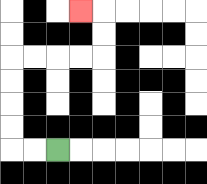{'start': '[2, 6]', 'end': '[3, 0]', 'path_directions': 'L,L,U,U,U,U,R,R,R,R,U,U,L', 'path_coordinates': '[[2, 6], [1, 6], [0, 6], [0, 5], [0, 4], [0, 3], [0, 2], [1, 2], [2, 2], [3, 2], [4, 2], [4, 1], [4, 0], [3, 0]]'}